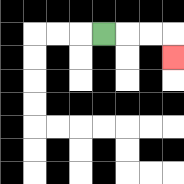{'start': '[4, 1]', 'end': '[7, 2]', 'path_directions': 'R,R,R,D', 'path_coordinates': '[[4, 1], [5, 1], [6, 1], [7, 1], [7, 2]]'}